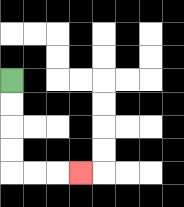{'start': '[0, 3]', 'end': '[3, 7]', 'path_directions': 'D,D,D,D,R,R,R', 'path_coordinates': '[[0, 3], [0, 4], [0, 5], [0, 6], [0, 7], [1, 7], [2, 7], [3, 7]]'}